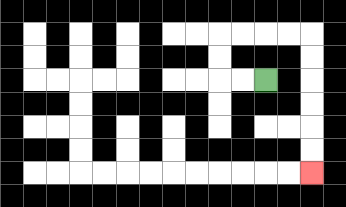{'start': '[11, 3]', 'end': '[13, 7]', 'path_directions': 'L,L,U,U,R,R,R,R,D,D,D,D,D,D', 'path_coordinates': '[[11, 3], [10, 3], [9, 3], [9, 2], [9, 1], [10, 1], [11, 1], [12, 1], [13, 1], [13, 2], [13, 3], [13, 4], [13, 5], [13, 6], [13, 7]]'}